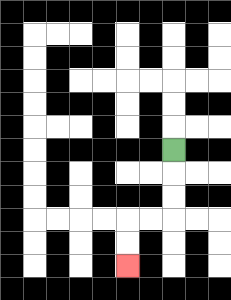{'start': '[7, 6]', 'end': '[5, 11]', 'path_directions': 'D,D,D,L,L,D,D', 'path_coordinates': '[[7, 6], [7, 7], [7, 8], [7, 9], [6, 9], [5, 9], [5, 10], [5, 11]]'}